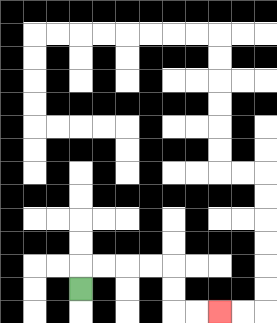{'start': '[3, 12]', 'end': '[9, 13]', 'path_directions': 'U,R,R,R,R,D,D,R,R', 'path_coordinates': '[[3, 12], [3, 11], [4, 11], [5, 11], [6, 11], [7, 11], [7, 12], [7, 13], [8, 13], [9, 13]]'}